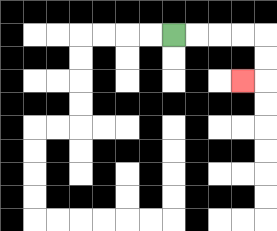{'start': '[7, 1]', 'end': '[10, 3]', 'path_directions': 'R,R,R,R,D,D,L', 'path_coordinates': '[[7, 1], [8, 1], [9, 1], [10, 1], [11, 1], [11, 2], [11, 3], [10, 3]]'}